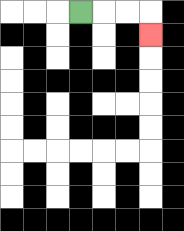{'start': '[3, 0]', 'end': '[6, 1]', 'path_directions': 'R,R,R,D', 'path_coordinates': '[[3, 0], [4, 0], [5, 0], [6, 0], [6, 1]]'}